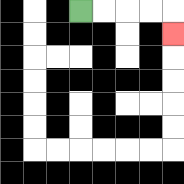{'start': '[3, 0]', 'end': '[7, 1]', 'path_directions': 'R,R,R,R,D', 'path_coordinates': '[[3, 0], [4, 0], [5, 0], [6, 0], [7, 0], [7, 1]]'}